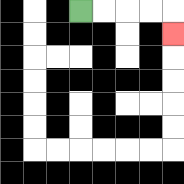{'start': '[3, 0]', 'end': '[7, 1]', 'path_directions': 'R,R,R,R,D', 'path_coordinates': '[[3, 0], [4, 0], [5, 0], [6, 0], [7, 0], [7, 1]]'}